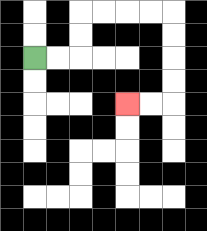{'start': '[1, 2]', 'end': '[5, 4]', 'path_directions': 'R,R,U,U,R,R,R,R,D,D,D,D,L,L', 'path_coordinates': '[[1, 2], [2, 2], [3, 2], [3, 1], [3, 0], [4, 0], [5, 0], [6, 0], [7, 0], [7, 1], [7, 2], [7, 3], [7, 4], [6, 4], [5, 4]]'}